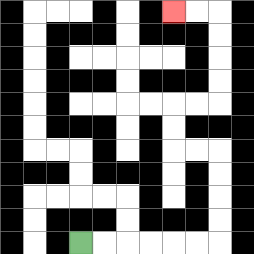{'start': '[3, 10]', 'end': '[7, 0]', 'path_directions': 'R,R,R,R,R,R,U,U,U,U,L,L,U,U,R,R,U,U,U,U,L,L', 'path_coordinates': '[[3, 10], [4, 10], [5, 10], [6, 10], [7, 10], [8, 10], [9, 10], [9, 9], [9, 8], [9, 7], [9, 6], [8, 6], [7, 6], [7, 5], [7, 4], [8, 4], [9, 4], [9, 3], [9, 2], [9, 1], [9, 0], [8, 0], [7, 0]]'}